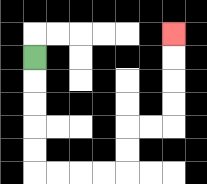{'start': '[1, 2]', 'end': '[7, 1]', 'path_directions': 'D,D,D,D,D,R,R,R,R,U,U,R,R,U,U,U,U', 'path_coordinates': '[[1, 2], [1, 3], [1, 4], [1, 5], [1, 6], [1, 7], [2, 7], [3, 7], [4, 7], [5, 7], [5, 6], [5, 5], [6, 5], [7, 5], [7, 4], [7, 3], [7, 2], [7, 1]]'}